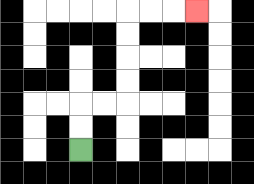{'start': '[3, 6]', 'end': '[8, 0]', 'path_directions': 'U,U,R,R,U,U,U,U,R,R,R', 'path_coordinates': '[[3, 6], [3, 5], [3, 4], [4, 4], [5, 4], [5, 3], [5, 2], [5, 1], [5, 0], [6, 0], [7, 0], [8, 0]]'}